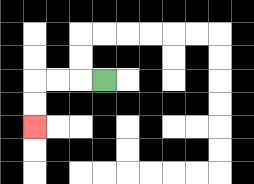{'start': '[4, 3]', 'end': '[1, 5]', 'path_directions': 'L,L,L,D,D', 'path_coordinates': '[[4, 3], [3, 3], [2, 3], [1, 3], [1, 4], [1, 5]]'}